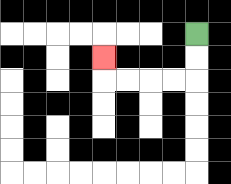{'start': '[8, 1]', 'end': '[4, 2]', 'path_directions': 'D,D,L,L,L,L,U', 'path_coordinates': '[[8, 1], [8, 2], [8, 3], [7, 3], [6, 3], [5, 3], [4, 3], [4, 2]]'}